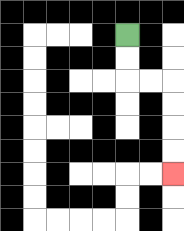{'start': '[5, 1]', 'end': '[7, 7]', 'path_directions': 'D,D,R,R,D,D,D,D', 'path_coordinates': '[[5, 1], [5, 2], [5, 3], [6, 3], [7, 3], [7, 4], [7, 5], [7, 6], [7, 7]]'}